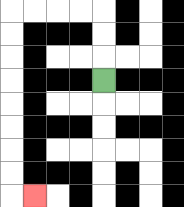{'start': '[4, 3]', 'end': '[1, 8]', 'path_directions': 'U,U,U,L,L,L,L,D,D,D,D,D,D,D,D,R', 'path_coordinates': '[[4, 3], [4, 2], [4, 1], [4, 0], [3, 0], [2, 0], [1, 0], [0, 0], [0, 1], [0, 2], [0, 3], [0, 4], [0, 5], [0, 6], [0, 7], [0, 8], [1, 8]]'}